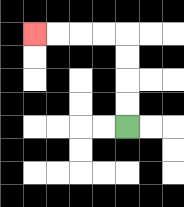{'start': '[5, 5]', 'end': '[1, 1]', 'path_directions': 'U,U,U,U,L,L,L,L', 'path_coordinates': '[[5, 5], [5, 4], [5, 3], [5, 2], [5, 1], [4, 1], [3, 1], [2, 1], [1, 1]]'}